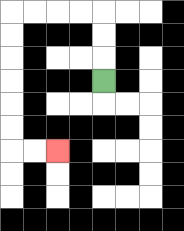{'start': '[4, 3]', 'end': '[2, 6]', 'path_directions': 'U,U,U,L,L,L,L,D,D,D,D,D,D,R,R', 'path_coordinates': '[[4, 3], [4, 2], [4, 1], [4, 0], [3, 0], [2, 0], [1, 0], [0, 0], [0, 1], [0, 2], [0, 3], [0, 4], [0, 5], [0, 6], [1, 6], [2, 6]]'}